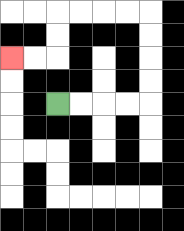{'start': '[2, 4]', 'end': '[0, 2]', 'path_directions': 'R,R,R,R,U,U,U,U,L,L,L,L,D,D,L,L', 'path_coordinates': '[[2, 4], [3, 4], [4, 4], [5, 4], [6, 4], [6, 3], [6, 2], [6, 1], [6, 0], [5, 0], [4, 0], [3, 0], [2, 0], [2, 1], [2, 2], [1, 2], [0, 2]]'}